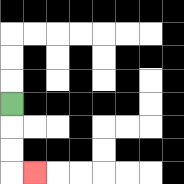{'start': '[0, 4]', 'end': '[1, 7]', 'path_directions': 'D,D,D,R', 'path_coordinates': '[[0, 4], [0, 5], [0, 6], [0, 7], [1, 7]]'}